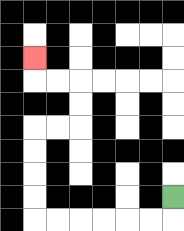{'start': '[7, 8]', 'end': '[1, 2]', 'path_directions': 'D,L,L,L,L,L,L,U,U,U,U,R,R,U,U,L,L,U', 'path_coordinates': '[[7, 8], [7, 9], [6, 9], [5, 9], [4, 9], [3, 9], [2, 9], [1, 9], [1, 8], [1, 7], [1, 6], [1, 5], [2, 5], [3, 5], [3, 4], [3, 3], [2, 3], [1, 3], [1, 2]]'}